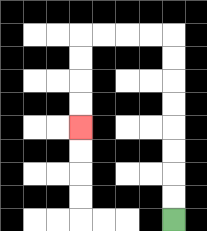{'start': '[7, 9]', 'end': '[3, 5]', 'path_directions': 'U,U,U,U,U,U,U,U,L,L,L,L,D,D,D,D', 'path_coordinates': '[[7, 9], [7, 8], [7, 7], [7, 6], [7, 5], [7, 4], [7, 3], [7, 2], [7, 1], [6, 1], [5, 1], [4, 1], [3, 1], [3, 2], [3, 3], [3, 4], [3, 5]]'}